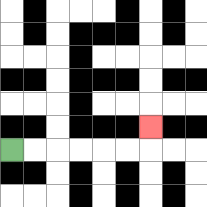{'start': '[0, 6]', 'end': '[6, 5]', 'path_directions': 'R,R,R,R,R,R,U', 'path_coordinates': '[[0, 6], [1, 6], [2, 6], [3, 6], [4, 6], [5, 6], [6, 6], [6, 5]]'}